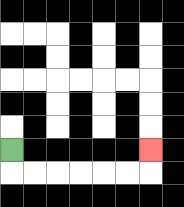{'start': '[0, 6]', 'end': '[6, 6]', 'path_directions': 'D,R,R,R,R,R,R,U', 'path_coordinates': '[[0, 6], [0, 7], [1, 7], [2, 7], [3, 7], [4, 7], [5, 7], [6, 7], [6, 6]]'}